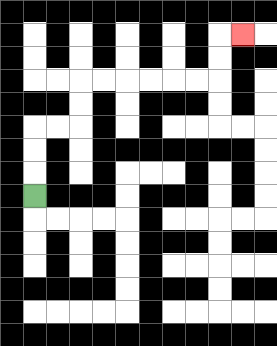{'start': '[1, 8]', 'end': '[10, 1]', 'path_directions': 'U,U,U,R,R,U,U,R,R,R,R,R,R,U,U,R', 'path_coordinates': '[[1, 8], [1, 7], [1, 6], [1, 5], [2, 5], [3, 5], [3, 4], [3, 3], [4, 3], [5, 3], [6, 3], [7, 3], [8, 3], [9, 3], [9, 2], [9, 1], [10, 1]]'}